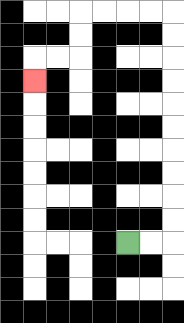{'start': '[5, 10]', 'end': '[1, 3]', 'path_directions': 'R,R,U,U,U,U,U,U,U,U,U,U,L,L,L,L,D,D,L,L,D', 'path_coordinates': '[[5, 10], [6, 10], [7, 10], [7, 9], [7, 8], [7, 7], [7, 6], [7, 5], [7, 4], [7, 3], [7, 2], [7, 1], [7, 0], [6, 0], [5, 0], [4, 0], [3, 0], [3, 1], [3, 2], [2, 2], [1, 2], [1, 3]]'}